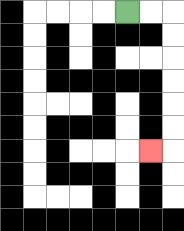{'start': '[5, 0]', 'end': '[6, 6]', 'path_directions': 'R,R,D,D,D,D,D,D,L', 'path_coordinates': '[[5, 0], [6, 0], [7, 0], [7, 1], [7, 2], [7, 3], [7, 4], [7, 5], [7, 6], [6, 6]]'}